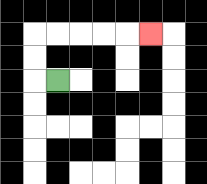{'start': '[2, 3]', 'end': '[6, 1]', 'path_directions': 'L,U,U,R,R,R,R,R', 'path_coordinates': '[[2, 3], [1, 3], [1, 2], [1, 1], [2, 1], [3, 1], [4, 1], [5, 1], [6, 1]]'}